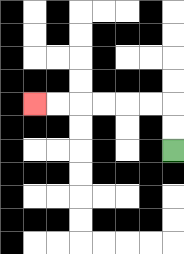{'start': '[7, 6]', 'end': '[1, 4]', 'path_directions': 'U,U,L,L,L,L,L,L', 'path_coordinates': '[[7, 6], [7, 5], [7, 4], [6, 4], [5, 4], [4, 4], [3, 4], [2, 4], [1, 4]]'}